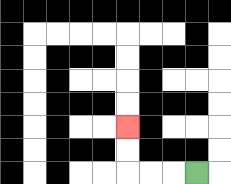{'start': '[8, 7]', 'end': '[5, 5]', 'path_directions': 'L,L,L,U,U', 'path_coordinates': '[[8, 7], [7, 7], [6, 7], [5, 7], [5, 6], [5, 5]]'}